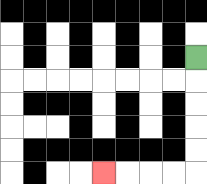{'start': '[8, 2]', 'end': '[4, 7]', 'path_directions': 'D,D,D,D,D,L,L,L,L', 'path_coordinates': '[[8, 2], [8, 3], [8, 4], [8, 5], [8, 6], [8, 7], [7, 7], [6, 7], [5, 7], [4, 7]]'}